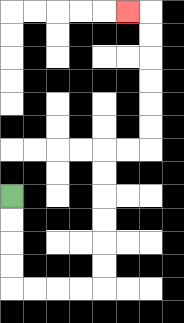{'start': '[0, 8]', 'end': '[5, 0]', 'path_directions': 'D,D,D,D,R,R,R,R,U,U,U,U,U,U,R,R,U,U,U,U,U,U,L', 'path_coordinates': '[[0, 8], [0, 9], [0, 10], [0, 11], [0, 12], [1, 12], [2, 12], [3, 12], [4, 12], [4, 11], [4, 10], [4, 9], [4, 8], [4, 7], [4, 6], [5, 6], [6, 6], [6, 5], [6, 4], [6, 3], [6, 2], [6, 1], [6, 0], [5, 0]]'}